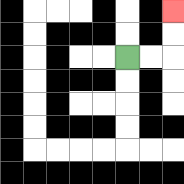{'start': '[5, 2]', 'end': '[7, 0]', 'path_directions': 'R,R,U,U', 'path_coordinates': '[[5, 2], [6, 2], [7, 2], [7, 1], [7, 0]]'}